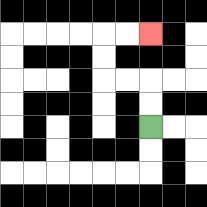{'start': '[6, 5]', 'end': '[6, 1]', 'path_directions': 'U,U,L,L,U,U,R,R', 'path_coordinates': '[[6, 5], [6, 4], [6, 3], [5, 3], [4, 3], [4, 2], [4, 1], [5, 1], [6, 1]]'}